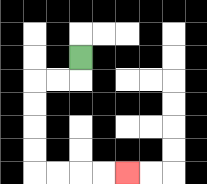{'start': '[3, 2]', 'end': '[5, 7]', 'path_directions': 'D,L,L,D,D,D,D,R,R,R,R', 'path_coordinates': '[[3, 2], [3, 3], [2, 3], [1, 3], [1, 4], [1, 5], [1, 6], [1, 7], [2, 7], [3, 7], [4, 7], [5, 7]]'}